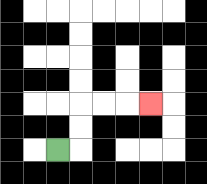{'start': '[2, 6]', 'end': '[6, 4]', 'path_directions': 'R,U,U,R,R,R', 'path_coordinates': '[[2, 6], [3, 6], [3, 5], [3, 4], [4, 4], [5, 4], [6, 4]]'}